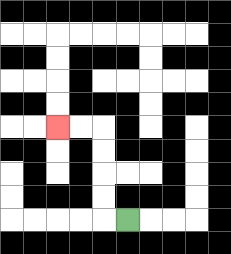{'start': '[5, 9]', 'end': '[2, 5]', 'path_directions': 'L,U,U,U,U,L,L', 'path_coordinates': '[[5, 9], [4, 9], [4, 8], [4, 7], [4, 6], [4, 5], [3, 5], [2, 5]]'}